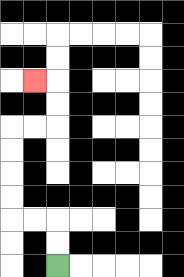{'start': '[2, 11]', 'end': '[1, 3]', 'path_directions': 'U,U,L,L,U,U,U,U,R,R,U,U,L', 'path_coordinates': '[[2, 11], [2, 10], [2, 9], [1, 9], [0, 9], [0, 8], [0, 7], [0, 6], [0, 5], [1, 5], [2, 5], [2, 4], [2, 3], [1, 3]]'}